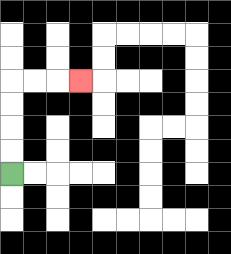{'start': '[0, 7]', 'end': '[3, 3]', 'path_directions': 'U,U,U,U,R,R,R', 'path_coordinates': '[[0, 7], [0, 6], [0, 5], [0, 4], [0, 3], [1, 3], [2, 3], [3, 3]]'}